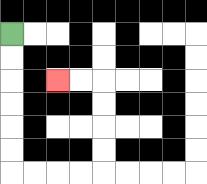{'start': '[0, 1]', 'end': '[2, 3]', 'path_directions': 'D,D,D,D,D,D,R,R,R,R,U,U,U,U,L,L', 'path_coordinates': '[[0, 1], [0, 2], [0, 3], [0, 4], [0, 5], [0, 6], [0, 7], [1, 7], [2, 7], [3, 7], [4, 7], [4, 6], [4, 5], [4, 4], [4, 3], [3, 3], [2, 3]]'}